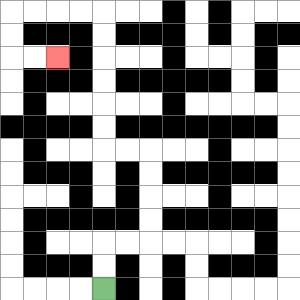{'start': '[4, 12]', 'end': '[2, 2]', 'path_directions': 'U,U,R,R,U,U,U,U,L,L,U,U,U,U,U,U,L,L,L,L,D,D,R,R', 'path_coordinates': '[[4, 12], [4, 11], [4, 10], [5, 10], [6, 10], [6, 9], [6, 8], [6, 7], [6, 6], [5, 6], [4, 6], [4, 5], [4, 4], [4, 3], [4, 2], [4, 1], [4, 0], [3, 0], [2, 0], [1, 0], [0, 0], [0, 1], [0, 2], [1, 2], [2, 2]]'}